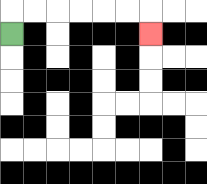{'start': '[0, 1]', 'end': '[6, 1]', 'path_directions': 'U,R,R,R,R,R,R,D', 'path_coordinates': '[[0, 1], [0, 0], [1, 0], [2, 0], [3, 0], [4, 0], [5, 0], [6, 0], [6, 1]]'}